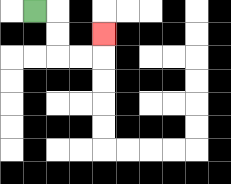{'start': '[1, 0]', 'end': '[4, 1]', 'path_directions': 'R,D,D,R,R,U', 'path_coordinates': '[[1, 0], [2, 0], [2, 1], [2, 2], [3, 2], [4, 2], [4, 1]]'}